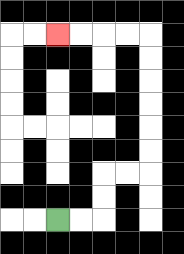{'start': '[2, 9]', 'end': '[2, 1]', 'path_directions': 'R,R,U,U,R,R,U,U,U,U,U,U,L,L,L,L', 'path_coordinates': '[[2, 9], [3, 9], [4, 9], [4, 8], [4, 7], [5, 7], [6, 7], [6, 6], [6, 5], [6, 4], [6, 3], [6, 2], [6, 1], [5, 1], [4, 1], [3, 1], [2, 1]]'}